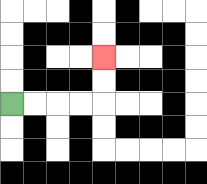{'start': '[0, 4]', 'end': '[4, 2]', 'path_directions': 'R,R,R,R,U,U', 'path_coordinates': '[[0, 4], [1, 4], [2, 4], [3, 4], [4, 4], [4, 3], [4, 2]]'}